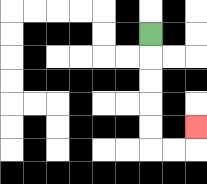{'start': '[6, 1]', 'end': '[8, 5]', 'path_directions': 'D,D,D,D,D,R,R,U', 'path_coordinates': '[[6, 1], [6, 2], [6, 3], [6, 4], [6, 5], [6, 6], [7, 6], [8, 6], [8, 5]]'}